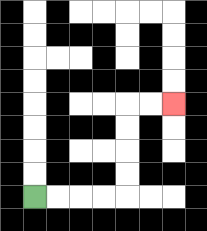{'start': '[1, 8]', 'end': '[7, 4]', 'path_directions': 'R,R,R,R,U,U,U,U,R,R', 'path_coordinates': '[[1, 8], [2, 8], [3, 8], [4, 8], [5, 8], [5, 7], [5, 6], [5, 5], [5, 4], [6, 4], [7, 4]]'}